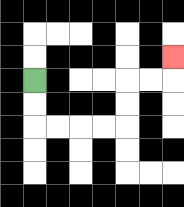{'start': '[1, 3]', 'end': '[7, 2]', 'path_directions': 'D,D,R,R,R,R,U,U,R,R,U', 'path_coordinates': '[[1, 3], [1, 4], [1, 5], [2, 5], [3, 5], [4, 5], [5, 5], [5, 4], [5, 3], [6, 3], [7, 3], [7, 2]]'}